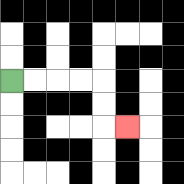{'start': '[0, 3]', 'end': '[5, 5]', 'path_directions': 'R,R,R,R,D,D,R', 'path_coordinates': '[[0, 3], [1, 3], [2, 3], [3, 3], [4, 3], [4, 4], [4, 5], [5, 5]]'}